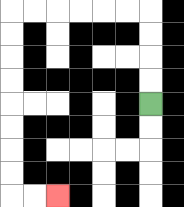{'start': '[6, 4]', 'end': '[2, 8]', 'path_directions': 'U,U,U,U,L,L,L,L,L,L,D,D,D,D,D,D,D,D,R,R', 'path_coordinates': '[[6, 4], [6, 3], [6, 2], [6, 1], [6, 0], [5, 0], [4, 0], [3, 0], [2, 0], [1, 0], [0, 0], [0, 1], [0, 2], [0, 3], [0, 4], [0, 5], [0, 6], [0, 7], [0, 8], [1, 8], [2, 8]]'}